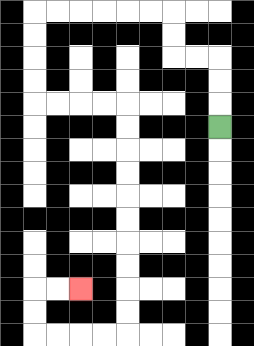{'start': '[9, 5]', 'end': '[3, 12]', 'path_directions': 'U,U,U,L,L,U,U,L,L,L,L,L,L,D,D,D,D,R,R,R,R,D,D,D,D,D,D,D,D,D,D,L,L,L,L,U,U,R,R', 'path_coordinates': '[[9, 5], [9, 4], [9, 3], [9, 2], [8, 2], [7, 2], [7, 1], [7, 0], [6, 0], [5, 0], [4, 0], [3, 0], [2, 0], [1, 0], [1, 1], [1, 2], [1, 3], [1, 4], [2, 4], [3, 4], [4, 4], [5, 4], [5, 5], [5, 6], [5, 7], [5, 8], [5, 9], [5, 10], [5, 11], [5, 12], [5, 13], [5, 14], [4, 14], [3, 14], [2, 14], [1, 14], [1, 13], [1, 12], [2, 12], [3, 12]]'}